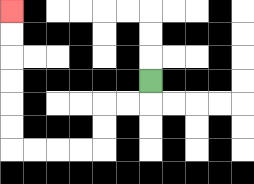{'start': '[6, 3]', 'end': '[0, 0]', 'path_directions': 'D,L,L,D,D,L,L,L,L,U,U,U,U,U,U', 'path_coordinates': '[[6, 3], [6, 4], [5, 4], [4, 4], [4, 5], [4, 6], [3, 6], [2, 6], [1, 6], [0, 6], [0, 5], [0, 4], [0, 3], [0, 2], [0, 1], [0, 0]]'}